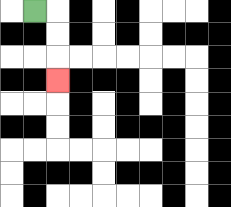{'start': '[1, 0]', 'end': '[2, 3]', 'path_directions': 'R,D,D,D', 'path_coordinates': '[[1, 0], [2, 0], [2, 1], [2, 2], [2, 3]]'}